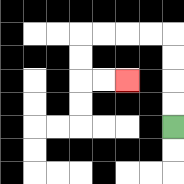{'start': '[7, 5]', 'end': '[5, 3]', 'path_directions': 'U,U,U,U,L,L,L,L,D,D,R,R', 'path_coordinates': '[[7, 5], [7, 4], [7, 3], [7, 2], [7, 1], [6, 1], [5, 1], [4, 1], [3, 1], [3, 2], [3, 3], [4, 3], [5, 3]]'}